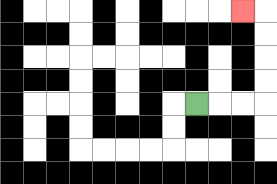{'start': '[8, 4]', 'end': '[10, 0]', 'path_directions': 'R,R,R,U,U,U,U,L', 'path_coordinates': '[[8, 4], [9, 4], [10, 4], [11, 4], [11, 3], [11, 2], [11, 1], [11, 0], [10, 0]]'}